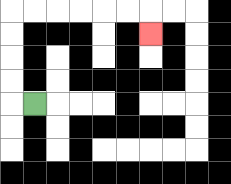{'start': '[1, 4]', 'end': '[6, 1]', 'path_directions': 'L,U,U,U,U,R,R,R,R,R,R,D', 'path_coordinates': '[[1, 4], [0, 4], [0, 3], [0, 2], [0, 1], [0, 0], [1, 0], [2, 0], [3, 0], [4, 0], [5, 0], [6, 0], [6, 1]]'}